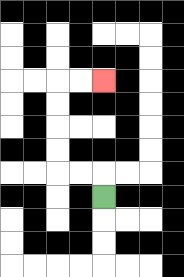{'start': '[4, 8]', 'end': '[4, 3]', 'path_directions': 'U,L,L,U,U,U,U,R,R', 'path_coordinates': '[[4, 8], [4, 7], [3, 7], [2, 7], [2, 6], [2, 5], [2, 4], [2, 3], [3, 3], [4, 3]]'}